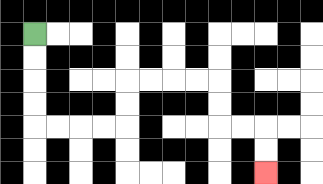{'start': '[1, 1]', 'end': '[11, 7]', 'path_directions': 'D,D,D,D,R,R,R,R,U,U,R,R,R,R,D,D,R,R,D,D', 'path_coordinates': '[[1, 1], [1, 2], [1, 3], [1, 4], [1, 5], [2, 5], [3, 5], [4, 5], [5, 5], [5, 4], [5, 3], [6, 3], [7, 3], [8, 3], [9, 3], [9, 4], [9, 5], [10, 5], [11, 5], [11, 6], [11, 7]]'}